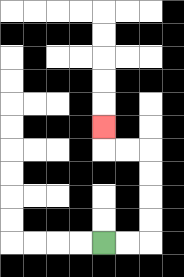{'start': '[4, 10]', 'end': '[4, 5]', 'path_directions': 'R,R,U,U,U,U,L,L,U', 'path_coordinates': '[[4, 10], [5, 10], [6, 10], [6, 9], [6, 8], [6, 7], [6, 6], [5, 6], [4, 6], [4, 5]]'}